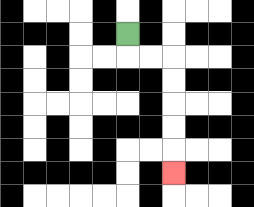{'start': '[5, 1]', 'end': '[7, 7]', 'path_directions': 'D,R,R,D,D,D,D,D', 'path_coordinates': '[[5, 1], [5, 2], [6, 2], [7, 2], [7, 3], [7, 4], [7, 5], [7, 6], [7, 7]]'}